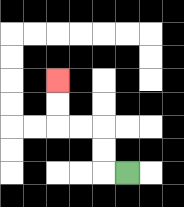{'start': '[5, 7]', 'end': '[2, 3]', 'path_directions': 'L,U,U,L,L,U,U', 'path_coordinates': '[[5, 7], [4, 7], [4, 6], [4, 5], [3, 5], [2, 5], [2, 4], [2, 3]]'}